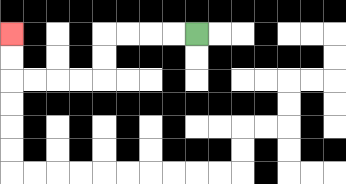{'start': '[8, 1]', 'end': '[0, 1]', 'path_directions': 'L,L,L,L,D,D,L,L,L,L,U,U', 'path_coordinates': '[[8, 1], [7, 1], [6, 1], [5, 1], [4, 1], [4, 2], [4, 3], [3, 3], [2, 3], [1, 3], [0, 3], [0, 2], [0, 1]]'}